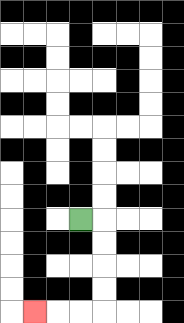{'start': '[3, 9]', 'end': '[1, 13]', 'path_directions': 'R,D,D,D,D,L,L,L', 'path_coordinates': '[[3, 9], [4, 9], [4, 10], [4, 11], [4, 12], [4, 13], [3, 13], [2, 13], [1, 13]]'}